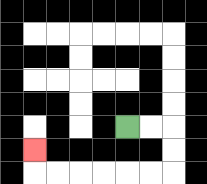{'start': '[5, 5]', 'end': '[1, 6]', 'path_directions': 'R,R,D,D,L,L,L,L,L,L,U', 'path_coordinates': '[[5, 5], [6, 5], [7, 5], [7, 6], [7, 7], [6, 7], [5, 7], [4, 7], [3, 7], [2, 7], [1, 7], [1, 6]]'}